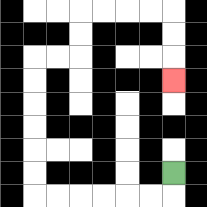{'start': '[7, 7]', 'end': '[7, 3]', 'path_directions': 'D,L,L,L,L,L,L,U,U,U,U,U,U,R,R,U,U,R,R,R,R,D,D,D', 'path_coordinates': '[[7, 7], [7, 8], [6, 8], [5, 8], [4, 8], [3, 8], [2, 8], [1, 8], [1, 7], [1, 6], [1, 5], [1, 4], [1, 3], [1, 2], [2, 2], [3, 2], [3, 1], [3, 0], [4, 0], [5, 0], [6, 0], [7, 0], [7, 1], [7, 2], [7, 3]]'}